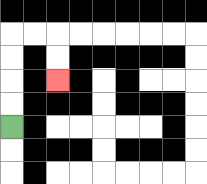{'start': '[0, 5]', 'end': '[2, 3]', 'path_directions': 'U,U,U,U,R,R,D,D', 'path_coordinates': '[[0, 5], [0, 4], [0, 3], [0, 2], [0, 1], [1, 1], [2, 1], [2, 2], [2, 3]]'}